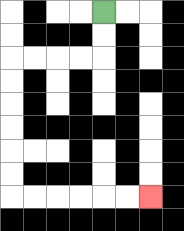{'start': '[4, 0]', 'end': '[6, 8]', 'path_directions': 'D,D,L,L,L,L,D,D,D,D,D,D,R,R,R,R,R,R', 'path_coordinates': '[[4, 0], [4, 1], [4, 2], [3, 2], [2, 2], [1, 2], [0, 2], [0, 3], [0, 4], [0, 5], [0, 6], [0, 7], [0, 8], [1, 8], [2, 8], [3, 8], [4, 8], [5, 8], [6, 8]]'}